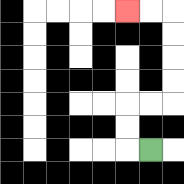{'start': '[6, 6]', 'end': '[5, 0]', 'path_directions': 'L,U,U,R,R,U,U,U,U,L,L', 'path_coordinates': '[[6, 6], [5, 6], [5, 5], [5, 4], [6, 4], [7, 4], [7, 3], [7, 2], [7, 1], [7, 0], [6, 0], [5, 0]]'}